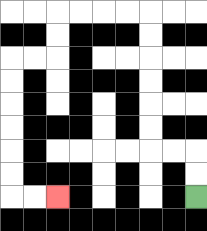{'start': '[8, 8]', 'end': '[2, 8]', 'path_directions': 'U,U,L,L,U,U,U,U,U,U,L,L,L,L,D,D,L,L,D,D,D,D,D,D,R,R', 'path_coordinates': '[[8, 8], [8, 7], [8, 6], [7, 6], [6, 6], [6, 5], [6, 4], [6, 3], [6, 2], [6, 1], [6, 0], [5, 0], [4, 0], [3, 0], [2, 0], [2, 1], [2, 2], [1, 2], [0, 2], [0, 3], [0, 4], [0, 5], [0, 6], [0, 7], [0, 8], [1, 8], [2, 8]]'}